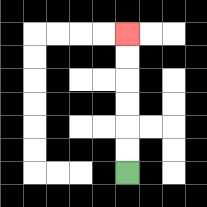{'start': '[5, 7]', 'end': '[5, 1]', 'path_directions': 'U,U,U,U,U,U', 'path_coordinates': '[[5, 7], [5, 6], [5, 5], [5, 4], [5, 3], [5, 2], [5, 1]]'}